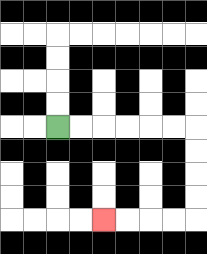{'start': '[2, 5]', 'end': '[4, 9]', 'path_directions': 'R,R,R,R,R,R,D,D,D,D,L,L,L,L', 'path_coordinates': '[[2, 5], [3, 5], [4, 5], [5, 5], [6, 5], [7, 5], [8, 5], [8, 6], [8, 7], [8, 8], [8, 9], [7, 9], [6, 9], [5, 9], [4, 9]]'}